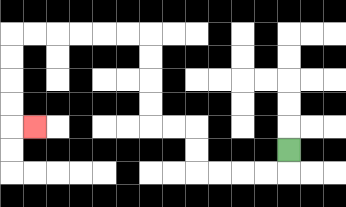{'start': '[12, 6]', 'end': '[1, 5]', 'path_directions': 'D,L,L,L,L,U,U,L,L,U,U,U,U,L,L,L,L,L,L,D,D,D,D,R', 'path_coordinates': '[[12, 6], [12, 7], [11, 7], [10, 7], [9, 7], [8, 7], [8, 6], [8, 5], [7, 5], [6, 5], [6, 4], [6, 3], [6, 2], [6, 1], [5, 1], [4, 1], [3, 1], [2, 1], [1, 1], [0, 1], [0, 2], [0, 3], [0, 4], [0, 5], [1, 5]]'}